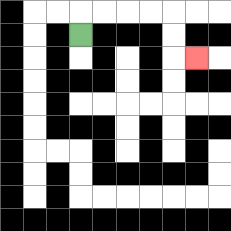{'start': '[3, 1]', 'end': '[8, 2]', 'path_directions': 'U,R,R,R,R,D,D,R', 'path_coordinates': '[[3, 1], [3, 0], [4, 0], [5, 0], [6, 0], [7, 0], [7, 1], [7, 2], [8, 2]]'}